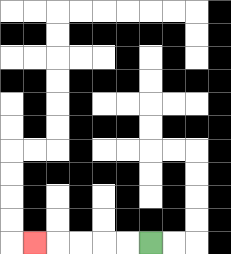{'start': '[6, 10]', 'end': '[1, 10]', 'path_directions': 'L,L,L,L,L', 'path_coordinates': '[[6, 10], [5, 10], [4, 10], [3, 10], [2, 10], [1, 10]]'}